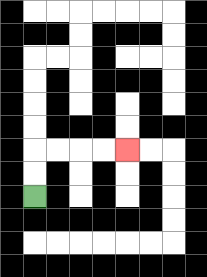{'start': '[1, 8]', 'end': '[5, 6]', 'path_directions': 'U,U,R,R,R,R', 'path_coordinates': '[[1, 8], [1, 7], [1, 6], [2, 6], [3, 6], [4, 6], [5, 6]]'}